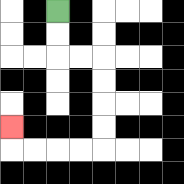{'start': '[2, 0]', 'end': '[0, 5]', 'path_directions': 'D,D,R,R,D,D,D,D,L,L,L,L,U', 'path_coordinates': '[[2, 0], [2, 1], [2, 2], [3, 2], [4, 2], [4, 3], [4, 4], [4, 5], [4, 6], [3, 6], [2, 6], [1, 6], [0, 6], [0, 5]]'}